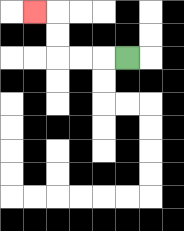{'start': '[5, 2]', 'end': '[1, 0]', 'path_directions': 'L,L,L,U,U,L', 'path_coordinates': '[[5, 2], [4, 2], [3, 2], [2, 2], [2, 1], [2, 0], [1, 0]]'}